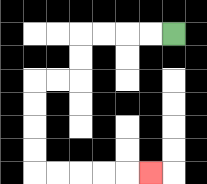{'start': '[7, 1]', 'end': '[6, 7]', 'path_directions': 'L,L,L,L,D,D,L,L,D,D,D,D,R,R,R,R,R', 'path_coordinates': '[[7, 1], [6, 1], [5, 1], [4, 1], [3, 1], [3, 2], [3, 3], [2, 3], [1, 3], [1, 4], [1, 5], [1, 6], [1, 7], [2, 7], [3, 7], [4, 7], [5, 7], [6, 7]]'}